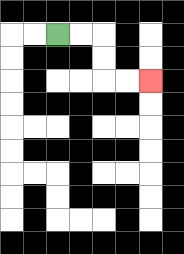{'start': '[2, 1]', 'end': '[6, 3]', 'path_directions': 'R,R,D,D,R,R', 'path_coordinates': '[[2, 1], [3, 1], [4, 1], [4, 2], [4, 3], [5, 3], [6, 3]]'}